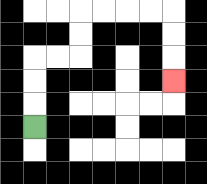{'start': '[1, 5]', 'end': '[7, 3]', 'path_directions': 'U,U,U,R,R,U,U,R,R,R,R,D,D,D', 'path_coordinates': '[[1, 5], [1, 4], [1, 3], [1, 2], [2, 2], [3, 2], [3, 1], [3, 0], [4, 0], [5, 0], [6, 0], [7, 0], [7, 1], [7, 2], [7, 3]]'}